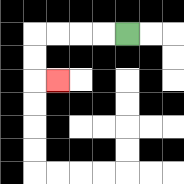{'start': '[5, 1]', 'end': '[2, 3]', 'path_directions': 'L,L,L,L,D,D,R', 'path_coordinates': '[[5, 1], [4, 1], [3, 1], [2, 1], [1, 1], [1, 2], [1, 3], [2, 3]]'}